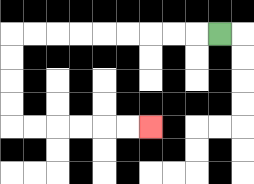{'start': '[9, 1]', 'end': '[6, 5]', 'path_directions': 'L,L,L,L,L,L,L,L,L,D,D,D,D,R,R,R,R,R,R', 'path_coordinates': '[[9, 1], [8, 1], [7, 1], [6, 1], [5, 1], [4, 1], [3, 1], [2, 1], [1, 1], [0, 1], [0, 2], [0, 3], [0, 4], [0, 5], [1, 5], [2, 5], [3, 5], [4, 5], [5, 5], [6, 5]]'}